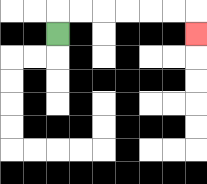{'start': '[2, 1]', 'end': '[8, 1]', 'path_directions': 'U,R,R,R,R,R,R,D', 'path_coordinates': '[[2, 1], [2, 0], [3, 0], [4, 0], [5, 0], [6, 0], [7, 0], [8, 0], [8, 1]]'}